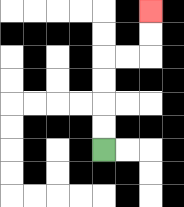{'start': '[4, 6]', 'end': '[6, 0]', 'path_directions': 'U,U,U,U,R,R,U,U', 'path_coordinates': '[[4, 6], [4, 5], [4, 4], [4, 3], [4, 2], [5, 2], [6, 2], [6, 1], [6, 0]]'}